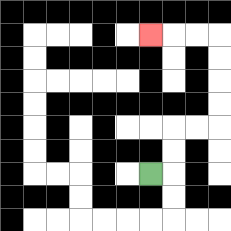{'start': '[6, 7]', 'end': '[6, 1]', 'path_directions': 'R,U,U,R,R,U,U,U,U,L,L,L', 'path_coordinates': '[[6, 7], [7, 7], [7, 6], [7, 5], [8, 5], [9, 5], [9, 4], [9, 3], [9, 2], [9, 1], [8, 1], [7, 1], [6, 1]]'}